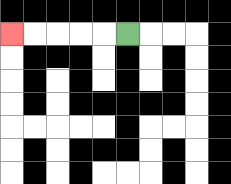{'start': '[5, 1]', 'end': '[0, 1]', 'path_directions': 'L,L,L,L,L', 'path_coordinates': '[[5, 1], [4, 1], [3, 1], [2, 1], [1, 1], [0, 1]]'}